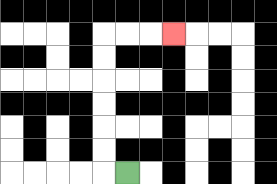{'start': '[5, 7]', 'end': '[7, 1]', 'path_directions': 'L,U,U,U,U,U,U,R,R,R', 'path_coordinates': '[[5, 7], [4, 7], [4, 6], [4, 5], [4, 4], [4, 3], [4, 2], [4, 1], [5, 1], [6, 1], [7, 1]]'}